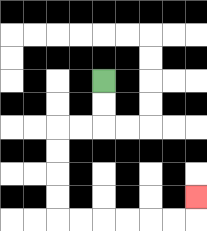{'start': '[4, 3]', 'end': '[8, 8]', 'path_directions': 'D,D,L,L,D,D,D,D,R,R,R,R,R,R,U', 'path_coordinates': '[[4, 3], [4, 4], [4, 5], [3, 5], [2, 5], [2, 6], [2, 7], [2, 8], [2, 9], [3, 9], [4, 9], [5, 9], [6, 9], [7, 9], [8, 9], [8, 8]]'}